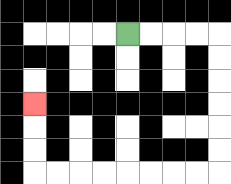{'start': '[5, 1]', 'end': '[1, 4]', 'path_directions': 'R,R,R,R,D,D,D,D,D,D,L,L,L,L,L,L,L,L,U,U,U', 'path_coordinates': '[[5, 1], [6, 1], [7, 1], [8, 1], [9, 1], [9, 2], [9, 3], [9, 4], [9, 5], [9, 6], [9, 7], [8, 7], [7, 7], [6, 7], [5, 7], [4, 7], [3, 7], [2, 7], [1, 7], [1, 6], [1, 5], [1, 4]]'}